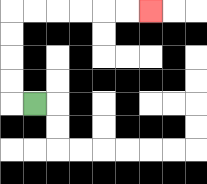{'start': '[1, 4]', 'end': '[6, 0]', 'path_directions': 'L,U,U,U,U,R,R,R,R,R,R', 'path_coordinates': '[[1, 4], [0, 4], [0, 3], [0, 2], [0, 1], [0, 0], [1, 0], [2, 0], [3, 0], [4, 0], [5, 0], [6, 0]]'}